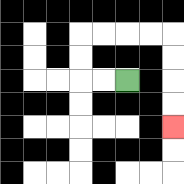{'start': '[5, 3]', 'end': '[7, 5]', 'path_directions': 'L,L,U,U,R,R,R,R,D,D,D,D', 'path_coordinates': '[[5, 3], [4, 3], [3, 3], [3, 2], [3, 1], [4, 1], [5, 1], [6, 1], [7, 1], [7, 2], [7, 3], [7, 4], [7, 5]]'}